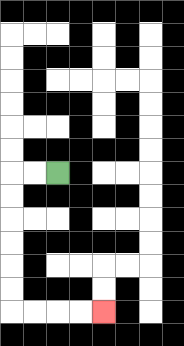{'start': '[2, 7]', 'end': '[4, 13]', 'path_directions': 'L,L,D,D,D,D,D,D,R,R,R,R', 'path_coordinates': '[[2, 7], [1, 7], [0, 7], [0, 8], [0, 9], [0, 10], [0, 11], [0, 12], [0, 13], [1, 13], [2, 13], [3, 13], [4, 13]]'}